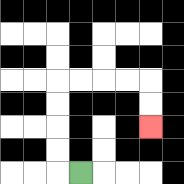{'start': '[3, 7]', 'end': '[6, 5]', 'path_directions': 'L,U,U,U,U,R,R,R,R,D,D', 'path_coordinates': '[[3, 7], [2, 7], [2, 6], [2, 5], [2, 4], [2, 3], [3, 3], [4, 3], [5, 3], [6, 3], [6, 4], [6, 5]]'}